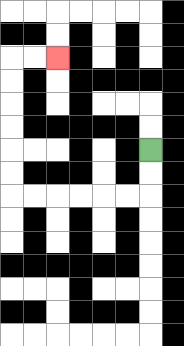{'start': '[6, 6]', 'end': '[2, 2]', 'path_directions': 'D,D,L,L,L,L,L,L,U,U,U,U,U,U,R,R', 'path_coordinates': '[[6, 6], [6, 7], [6, 8], [5, 8], [4, 8], [3, 8], [2, 8], [1, 8], [0, 8], [0, 7], [0, 6], [0, 5], [0, 4], [0, 3], [0, 2], [1, 2], [2, 2]]'}